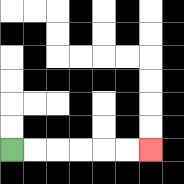{'start': '[0, 6]', 'end': '[6, 6]', 'path_directions': 'R,R,R,R,R,R', 'path_coordinates': '[[0, 6], [1, 6], [2, 6], [3, 6], [4, 6], [5, 6], [6, 6]]'}